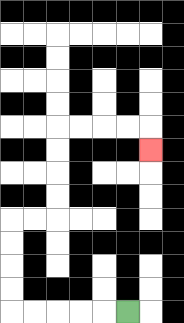{'start': '[5, 13]', 'end': '[6, 6]', 'path_directions': 'L,L,L,L,L,U,U,U,U,R,R,U,U,U,U,R,R,R,R,D', 'path_coordinates': '[[5, 13], [4, 13], [3, 13], [2, 13], [1, 13], [0, 13], [0, 12], [0, 11], [0, 10], [0, 9], [1, 9], [2, 9], [2, 8], [2, 7], [2, 6], [2, 5], [3, 5], [4, 5], [5, 5], [6, 5], [6, 6]]'}